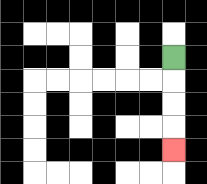{'start': '[7, 2]', 'end': '[7, 6]', 'path_directions': 'D,D,D,D', 'path_coordinates': '[[7, 2], [7, 3], [7, 4], [7, 5], [7, 6]]'}